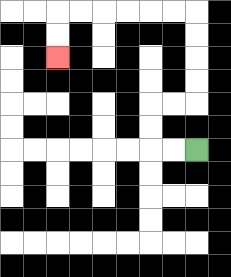{'start': '[8, 6]', 'end': '[2, 2]', 'path_directions': 'L,L,U,U,R,R,U,U,U,U,L,L,L,L,L,L,D,D', 'path_coordinates': '[[8, 6], [7, 6], [6, 6], [6, 5], [6, 4], [7, 4], [8, 4], [8, 3], [8, 2], [8, 1], [8, 0], [7, 0], [6, 0], [5, 0], [4, 0], [3, 0], [2, 0], [2, 1], [2, 2]]'}